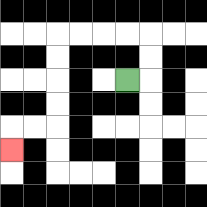{'start': '[5, 3]', 'end': '[0, 6]', 'path_directions': 'R,U,U,L,L,L,L,D,D,D,D,L,L,D', 'path_coordinates': '[[5, 3], [6, 3], [6, 2], [6, 1], [5, 1], [4, 1], [3, 1], [2, 1], [2, 2], [2, 3], [2, 4], [2, 5], [1, 5], [0, 5], [0, 6]]'}